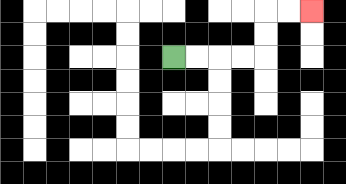{'start': '[7, 2]', 'end': '[13, 0]', 'path_directions': 'R,R,R,R,U,U,R,R', 'path_coordinates': '[[7, 2], [8, 2], [9, 2], [10, 2], [11, 2], [11, 1], [11, 0], [12, 0], [13, 0]]'}